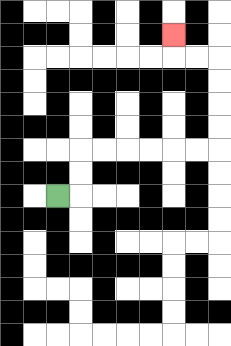{'start': '[2, 8]', 'end': '[7, 1]', 'path_directions': 'R,U,U,R,R,R,R,R,R,U,U,U,U,L,L,U', 'path_coordinates': '[[2, 8], [3, 8], [3, 7], [3, 6], [4, 6], [5, 6], [6, 6], [7, 6], [8, 6], [9, 6], [9, 5], [9, 4], [9, 3], [9, 2], [8, 2], [7, 2], [7, 1]]'}